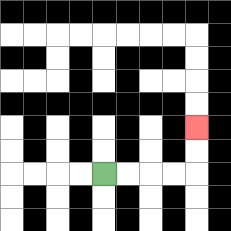{'start': '[4, 7]', 'end': '[8, 5]', 'path_directions': 'R,R,R,R,U,U', 'path_coordinates': '[[4, 7], [5, 7], [6, 7], [7, 7], [8, 7], [8, 6], [8, 5]]'}